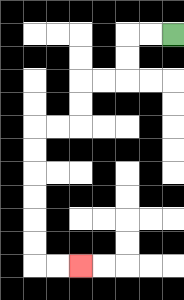{'start': '[7, 1]', 'end': '[3, 11]', 'path_directions': 'L,L,D,D,L,L,D,D,L,L,D,D,D,D,D,D,R,R', 'path_coordinates': '[[7, 1], [6, 1], [5, 1], [5, 2], [5, 3], [4, 3], [3, 3], [3, 4], [3, 5], [2, 5], [1, 5], [1, 6], [1, 7], [1, 8], [1, 9], [1, 10], [1, 11], [2, 11], [3, 11]]'}